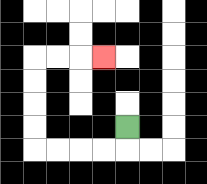{'start': '[5, 5]', 'end': '[4, 2]', 'path_directions': 'D,L,L,L,L,U,U,U,U,R,R,R', 'path_coordinates': '[[5, 5], [5, 6], [4, 6], [3, 6], [2, 6], [1, 6], [1, 5], [1, 4], [1, 3], [1, 2], [2, 2], [3, 2], [4, 2]]'}